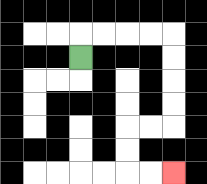{'start': '[3, 2]', 'end': '[7, 7]', 'path_directions': 'U,R,R,R,R,D,D,D,D,L,L,D,D,R,R', 'path_coordinates': '[[3, 2], [3, 1], [4, 1], [5, 1], [6, 1], [7, 1], [7, 2], [7, 3], [7, 4], [7, 5], [6, 5], [5, 5], [5, 6], [5, 7], [6, 7], [7, 7]]'}